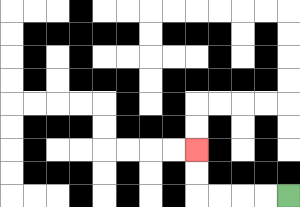{'start': '[12, 8]', 'end': '[8, 6]', 'path_directions': 'L,L,L,L,U,U', 'path_coordinates': '[[12, 8], [11, 8], [10, 8], [9, 8], [8, 8], [8, 7], [8, 6]]'}